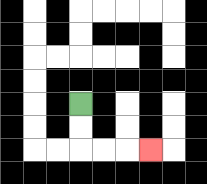{'start': '[3, 4]', 'end': '[6, 6]', 'path_directions': 'D,D,R,R,R', 'path_coordinates': '[[3, 4], [3, 5], [3, 6], [4, 6], [5, 6], [6, 6]]'}